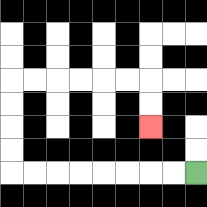{'start': '[8, 7]', 'end': '[6, 5]', 'path_directions': 'L,L,L,L,L,L,L,L,U,U,U,U,R,R,R,R,R,R,D,D', 'path_coordinates': '[[8, 7], [7, 7], [6, 7], [5, 7], [4, 7], [3, 7], [2, 7], [1, 7], [0, 7], [0, 6], [0, 5], [0, 4], [0, 3], [1, 3], [2, 3], [3, 3], [4, 3], [5, 3], [6, 3], [6, 4], [6, 5]]'}